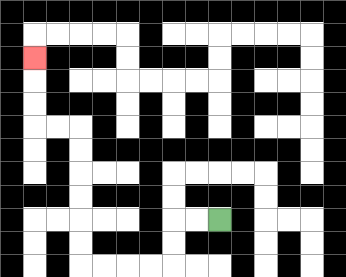{'start': '[9, 9]', 'end': '[1, 2]', 'path_directions': 'L,L,D,D,L,L,L,L,U,U,U,U,U,U,L,L,U,U,U', 'path_coordinates': '[[9, 9], [8, 9], [7, 9], [7, 10], [7, 11], [6, 11], [5, 11], [4, 11], [3, 11], [3, 10], [3, 9], [3, 8], [3, 7], [3, 6], [3, 5], [2, 5], [1, 5], [1, 4], [1, 3], [1, 2]]'}